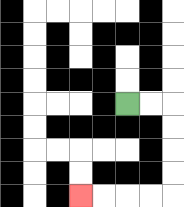{'start': '[5, 4]', 'end': '[3, 8]', 'path_directions': 'R,R,D,D,D,D,L,L,L,L', 'path_coordinates': '[[5, 4], [6, 4], [7, 4], [7, 5], [7, 6], [7, 7], [7, 8], [6, 8], [5, 8], [4, 8], [3, 8]]'}